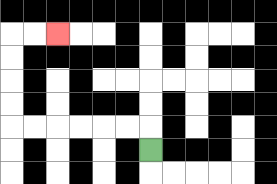{'start': '[6, 6]', 'end': '[2, 1]', 'path_directions': 'U,L,L,L,L,L,L,U,U,U,U,R,R', 'path_coordinates': '[[6, 6], [6, 5], [5, 5], [4, 5], [3, 5], [2, 5], [1, 5], [0, 5], [0, 4], [0, 3], [0, 2], [0, 1], [1, 1], [2, 1]]'}